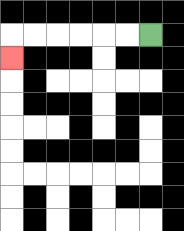{'start': '[6, 1]', 'end': '[0, 2]', 'path_directions': 'L,L,L,L,L,L,D', 'path_coordinates': '[[6, 1], [5, 1], [4, 1], [3, 1], [2, 1], [1, 1], [0, 1], [0, 2]]'}